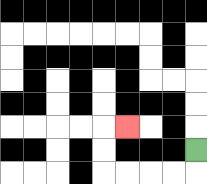{'start': '[8, 6]', 'end': '[5, 5]', 'path_directions': 'D,L,L,L,L,U,U,R', 'path_coordinates': '[[8, 6], [8, 7], [7, 7], [6, 7], [5, 7], [4, 7], [4, 6], [4, 5], [5, 5]]'}